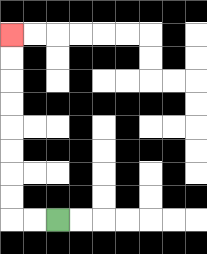{'start': '[2, 9]', 'end': '[0, 1]', 'path_directions': 'L,L,U,U,U,U,U,U,U,U', 'path_coordinates': '[[2, 9], [1, 9], [0, 9], [0, 8], [0, 7], [0, 6], [0, 5], [0, 4], [0, 3], [0, 2], [0, 1]]'}